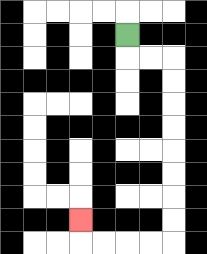{'start': '[5, 1]', 'end': '[3, 9]', 'path_directions': 'D,R,R,D,D,D,D,D,D,D,D,L,L,L,L,U', 'path_coordinates': '[[5, 1], [5, 2], [6, 2], [7, 2], [7, 3], [7, 4], [7, 5], [7, 6], [7, 7], [7, 8], [7, 9], [7, 10], [6, 10], [5, 10], [4, 10], [3, 10], [3, 9]]'}